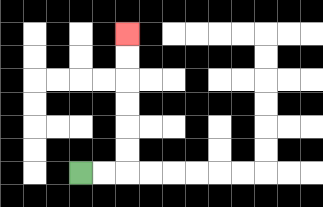{'start': '[3, 7]', 'end': '[5, 1]', 'path_directions': 'R,R,U,U,U,U,U,U', 'path_coordinates': '[[3, 7], [4, 7], [5, 7], [5, 6], [5, 5], [5, 4], [5, 3], [5, 2], [5, 1]]'}